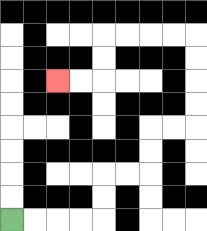{'start': '[0, 9]', 'end': '[2, 3]', 'path_directions': 'R,R,R,R,U,U,R,R,U,U,R,R,U,U,U,U,L,L,L,L,D,D,L,L', 'path_coordinates': '[[0, 9], [1, 9], [2, 9], [3, 9], [4, 9], [4, 8], [4, 7], [5, 7], [6, 7], [6, 6], [6, 5], [7, 5], [8, 5], [8, 4], [8, 3], [8, 2], [8, 1], [7, 1], [6, 1], [5, 1], [4, 1], [4, 2], [4, 3], [3, 3], [2, 3]]'}